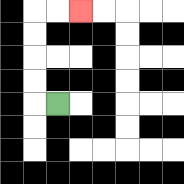{'start': '[2, 4]', 'end': '[3, 0]', 'path_directions': 'L,U,U,U,U,R,R', 'path_coordinates': '[[2, 4], [1, 4], [1, 3], [1, 2], [1, 1], [1, 0], [2, 0], [3, 0]]'}